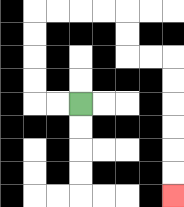{'start': '[3, 4]', 'end': '[7, 8]', 'path_directions': 'L,L,U,U,U,U,R,R,R,R,D,D,R,R,D,D,D,D,D,D', 'path_coordinates': '[[3, 4], [2, 4], [1, 4], [1, 3], [1, 2], [1, 1], [1, 0], [2, 0], [3, 0], [4, 0], [5, 0], [5, 1], [5, 2], [6, 2], [7, 2], [7, 3], [7, 4], [7, 5], [7, 6], [7, 7], [7, 8]]'}